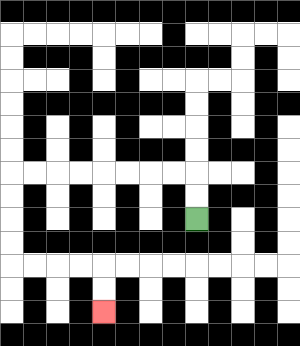{'start': '[8, 9]', 'end': '[4, 13]', 'path_directions': 'U,U,L,L,L,L,L,L,L,L,D,D,D,D,R,R,R,R,D,D', 'path_coordinates': '[[8, 9], [8, 8], [8, 7], [7, 7], [6, 7], [5, 7], [4, 7], [3, 7], [2, 7], [1, 7], [0, 7], [0, 8], [0, 9], [0, 10], [0, 11], [1, 11], [2, 11], [3, 11], [4, 11], [4, 12], [4, 13]]'}